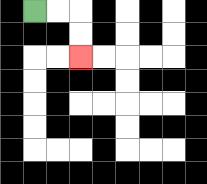{'start': '[1, 0]', 'end': '[3, 2]', 'path_directions': 'R,R,D,D', 'path_coordinates': '[[1, 0], [2, 0], [3, 0], [3, 1], [3, 2]]'}